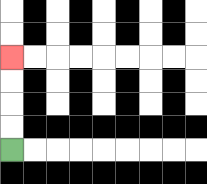{'start': '[0, 6]', 'end': '[0, 2]', 'path_directions': 'U,U,U,U', 'path_coordinates': '[[0, 6], [0, 5], [0, 4], [0, 3], [0, 2]]'}